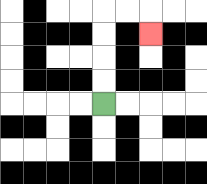{'start': '[4, 4]', 'end': '[6, 1]', 'path_directions': 'U,U,U,U,R,R,D', 'path_coordinates': '[[4, 4], [4, 3], [4, 2], [4, 1], [4, 0], [5, 0], [6, 0], [6, 1]]'}